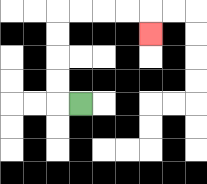{'start': '[3, 4]', 'end': '[6, 1]', 'path_directions': 'L,U,U,U,U,R,R,R,R,D', 'path_coordinates': '[[3, 4], [2, 4], [2, 3], [2, 2], [2, 1], [2, 0], [3, 0], [4, 0], [5, 0], [6, 0], [6, 1]]'}